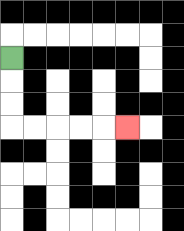{'start': '[0, 2]', 'end': '[5, 5]', 'path_directions': 'D,D,D,R,R,R,R,R', 'path_coordinates': '[[0, 2], [0, 3], [0, 4], [0, 5], [1, 5], [2, 5], [3, 5], [4, 5], [5, 5]]'}